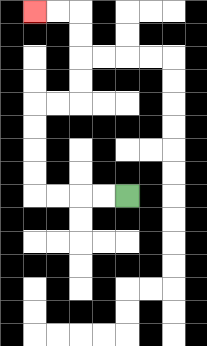{'start': '[5, 8]', 'end': '[1, 0]', 'path_directions': 'L,L,L,L,U,U,U,U,R,R,U,U,U,U,L,L', 'path_coordinates': '[[5, 8], [4, 8], [3, 8], [2, 8], [1, 8], [1, 7], [1, 6], [1, 5], [1, 4], [2, 4], [3, 4], [3, 3], [3, 2], [3, 1], [3, 0], [2, 0], [1, 0]]'}